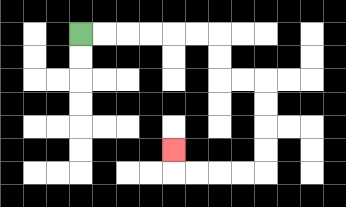{'start': '[3, 1]', 'end': '[7, 6]', 'path_directions': 'R,R,R,R,R,R,D,D,R,R,D,D,D,D,L,L,L,L,U', 'path_coordinates': '[[3, 1], [4, 1], [5, 1], [6, 1], [7, 1], [8, 1], [9, 1], [9, 2], [9, 3], [10, 3], [11, 3], [11, 4], [11, 5], [11, 6], [11, 7], [10, 7], [9, 7], [8, 7], [7, 7], [7, 6]]'}